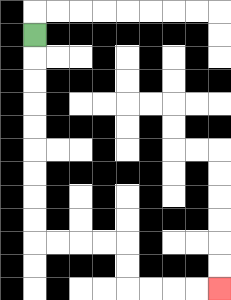{'start': '[1, 1]', 'end': '[9, 12]', 'path_directions': 'D,D,D,D,D,D,D,D,D,R,R,R,R,D,D,R,R,R,R', 'path_coordinates': '[[1, 1], [1, 2], [1, 3], [1, 4], [1, 5], [1, 6], [1, 7], [1, 8], [1, 9], [1, 10], [2, 10], [3, 10], [4, 10], [5, 10], [5, 11], [5, 12], [6, 12], [7, 12], [8, 12], [9, 12]]'}